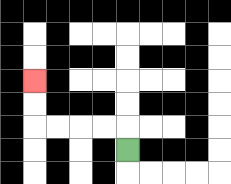{'start': '[5, 6]', 'end': '[1, 3]', 'path_directions': 'U,L,L,L,L,U,U', 'path_coordinates': '[[5, 6], [5, 5], [4, 5], [3, 5], [2, 5], [1, 5], [1, 4], [1, 3]]'}